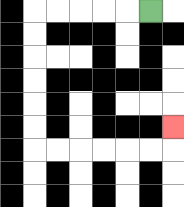{'start': '[6, 0]', 'end': '[7, 5]', 'path_directions': 'L,L,L,L,L,D,D,D,D,D,D,R,R,R,R,R,R,U', 'path_coordinates': '[[6, 0], [5, 0], [4, 0], [3, 0], [2, 0], [1, 0], [1, 1], [1, 2], [1, 3], [1, 4], [1, 5], [1, 6], [2, 6], [3, 6], [4, 6], [5, 6], [6, 6], [7, 6], [7, 5]]'}